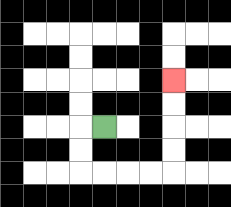{'start': '[4, 5]', 'end': '[7, 3]', 'path_directions': 'L,D,D,R,R,R,R,U,U,U,U', 'path_coordinates': '[[4, 5], [3, 5], [3, 6], [3, 7], [4, 7], [5, 7], [6, 7], [7, 7], [7, 6], [7, 5], [7, 4], [7, 3]]'}